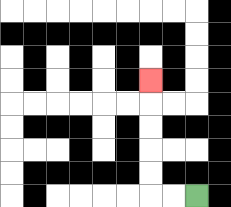{'start': '[8, 8]', 'end': '[6, 3]', 'path_directions': 'L,L,U,U,U,U,U', 'path_coordinates': '[[8, 8], [7, 8], [6, 8], [6, 7], [6, 6], [6, 5], [6, 4], [6, 3]]'}